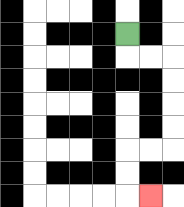{'start': '[5, 1]', 'end': '[6, 8]', 'path_directions': 'D,R,R,D,D,D,D,L,L,D,D,R', 'path_coordinates': '[[5, 1], [5, 2], [6, 2], [7, 2], [7, 3], [7, 4], [7, 5], [7, 6], [6, 6], [5, 6], [5, 7], [5, 8], [6, 8]]'}